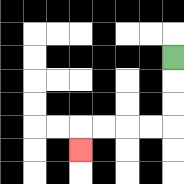{'start': '[7, 2]', 'end': '[3, 6]', 'path_directions': 'D,D,D,L,L,L,L,D', 'path_coordinates': '[[7, 2], [7, 3], [7, 4], [7, 5], [6, 5], [5, 5], [4, 5], [3, 5], [3, 6]]'}